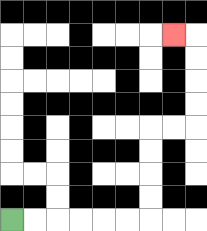{'start': '[0, 9]', 'end': '[7, 1]', 'path_directions': 'R,R,R,R,R,R,U,U,U,U,R,R,U,U,U,U,L', 'path_coordinates': '[[0, 9], [1, 9], [2, 9], [3, 9], [4, 9], [5, 9], [6, 9], [6, 8], [6, 7], [6, 6], [6, 5], [7, 5], [8, 5], [8, 4], [8, 3], [8, 2], [8, 1], [7, 1]]'}